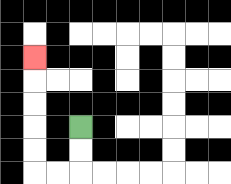{'start': '[3, 5]', 'end': '[1, 2]', 'path_directions': 'D,D,L,L,U,U,U,U,U', 'path_coordinates': '[[3, 5], [3, 6], [3, 7], [2, 7], [1, 7], [1, 6], [1, 5], [1, 4], [1, 3], [1, 2]]'}